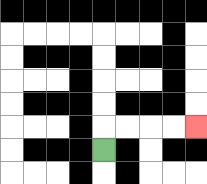{'start': '[4, 6]', 'end': '[8, 5]', 'path_directions': 'U,R,R,R,R', 'path_coordinates': '[[4, 6], [4, 5], [5, 5], [6, 5], [7, 5], [8, 5]]'}